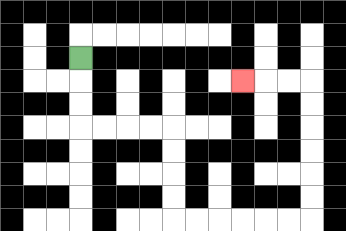{'start': '[3, 2]', 'end': '[10, 3]', 'path_directions': 'D,D,D,R,R,R,R,D,D,D,D,R,R,R,R,R,R,U,U,U,U,U,U,L,L,L', 'path_coordinates': '[[3, 2], [3, 3], [3, 4], [3, 5], [4, 5], [5, 5], [6, 5], [7, 5], [7, 6], [7, 7], [7, 8], [7, 9], [8, 9], [9, 9], [10, 9], [11, 9], [12, 9], [13, 9], [13, 8], [13, 7], [13, 6], [13, 5], [13, 4], [13, 3], [12, 3], [11, 3], [10, 3]]'}